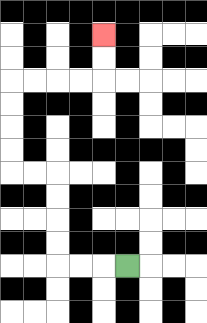{'start': '[5, 11]', 'end': '[4, 1]', 'path_directions': 'L,L,L,U,U,U,U,L,L,U,U,U,U,R,R,R,R,U,U', 'path_coordinates': '[[5, 11], [4, 11], [3, 11], [2, 11], [2, 10], [2, 9], [2, 8], [2, 7], [1, 7], [0, 7], [0, 6], [0, 5], [0, 4], [0, 3], [1, 3], [2, 3], [3, 3], [4, 3], [4, 2], [4, 1]]'}